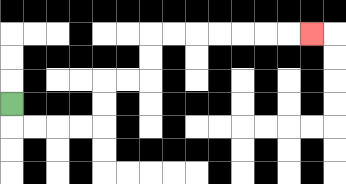{'start': '[0, 4]', 'end': '[13, 1]', 'path_directions': 'D,R,R,R,R,U,U,R,R,U,U,R,R,R,R,R,R,R', 'path_coordinates': '[[0, 4], [0, 5], [1, 5], [2, 5], [3, 5], [4, 5], [4, 4], [4, 3], [5, 3], [6, 3], [6, 2], [6, 1], [7, 1], [8, 1], [9, 1], [10, 1], [11, 1], [12, 1], [13, 1]]'}